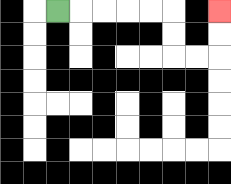{'start': '[2, 0]', 'end': '[9, 0]', 'path_directions': 'R,R,R,R,R,D,D,R,R,U,U', 'path_coordinates': '[[2, 0], [3, 0], [4, 0], [5, 0], [6, 0], [7, 0], [7, 1], [7, 2], [8, 2], [9, 2], [9, 1], [9, 0]]'}